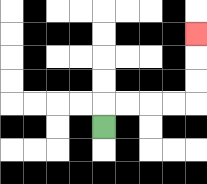{'start': '[4, 5]', 'end': '[8, 1]', 'path_directions': 'U,R,R,R,R,U,U,U', 'path_coordinates': '[[4, 5], [4, 4], [5, 4], [6, 4], [7, 4], [8, 4], [8, 3], [8, 2], [8, 1]]'}